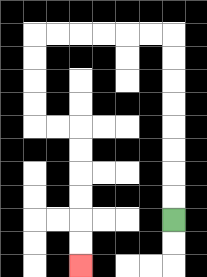{'start': '[7, 9]', 'end': '[3, 11]', 'path_directions': 'U,U,U,U,U,U,U,U,L,L,L,L,L,L,D,D,D,D,R,R,D,D,D,D,D,D', 'path_coordinates': '[[7, 9], [7, 8], [7, 7], [7, 6], [7, 5], [7, 4], [7, 3], [7, 2], [7, 1], [6, 1], [5, 1], [4, 1], [3, 1], [2, 1], [1, 1], [1, 2], [1, 3], [1, 4], [1, 5], [2, 5], [3, 5], [3, 6], [3, 7], [3, 8], [3, 9], [3, 10], [3, 11]]'}